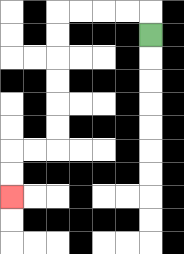{'start': '[6, 1]', 'end': '[0, 8]', 'path_directions': 'U,L,L,L,L,D,D,D,D,D,D,L,L,D,D', 'path_coordinates': '[[6, 1], [6, 0], [5, 0], [4, 0], [3, 0], [2, 0], [2, 1], [2, 2], [2, 3], [2, 4], [2, 5], [2, 6], [1, 6], [0, 6], [0, 7], [0, 8]]'}